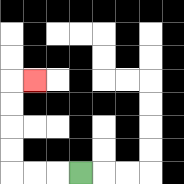{'start': '[3, 7]', 'end': '[1, 3]', 'path_directions': 'L,L,L,U,U,U,U,R', 'path_coordinates': '[[3, 7], [2, 7], [1, 7], [0, 7], [0, 6], [0, 5], [0, 4], [0, 3], [1, 3]]'}